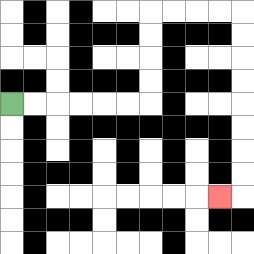{'start': '[0, 4]', 'end': '[9, 8]', 'path_directions': 'R,R,R,R,R,R,U,U,U,U,R,R,R,R,D,D,D,D,D,D,D,D,L', 'path_coordinates': '[[0, 4], [1, 4], [2, 4], [3, 4], [4, 4], [5, 4], [6, 4], [6, 3], [6, 2], [6, 1], [6, 0], [7, 0], [8, 0], [9, 0], [10, 0], [10, 1], [10, 2], [10, 3], [10, 4], [10, 5], [10, 6], [10, 7], [10, 8], [9, 8]]'}